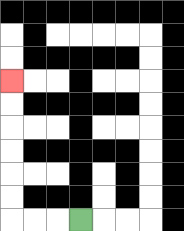{'start': '[3, 9]', 'end': '[0, 3]', 'path_directions': 'L,L,L,U,U,U,U,U,U', 'path_coordinates': '[[3, 9], [2, 9], [1, 9], [0, 9], [0, 8], [0, 7], [0, 6], [0, 5], [0, 4], [0, 3]]'}